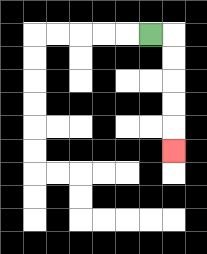{'start': '[6, 1]', 'end': '[7, 6]', 'path_directions': 'R,D,D,D,D,D', 'path_coordinates': '[[6, 1], [7, 1], [7, 2], [7, 3], [7, 4], [7, 5], [7, 6]]'}